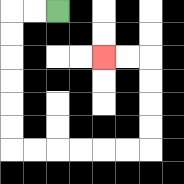{'start': '[2, 0]', 'end': '[4, 2]', 'path_directions': 'L,L,D,D,D,D,D,D,R,R,R,R,R,R,U,U,U,U,L,L', 'path_coordinates': '[[2, 0], [1, 0], [0, 0], [0, 1], [0, 2], [0, 3], [0, 4], [0, 5], [0, 6], [1, 6], [2, 6], [3, 6], [4, 6], [5, 6], [6, 6], [6, 5], [6, 4], [6, 3], [6, 2], [5, 2], [4, 2]]'}